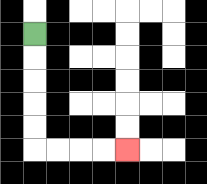{'start': '[1, 1]', 'end': '[5, 6]', 'path_directions': 'D,D,D,D,D,R,R,R,R', 'path_coordinates': '[[1, 1], [1, 2], [1, 3], [1, 4], [1, 5], [1, 6], [2, 6], [3, 6], [4, 6], [5, 6]]'}